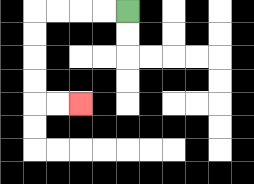{'start': '[5, 0]', 'end': '[3, 4]', 'path_directions': 'L,L,L,L,D,D,D,D,R,R', 'path_coordinates': '[[5, 0], [4, 0], [3, 0], [2, 0], [1, 0], [1, 1], [1, 2], [1, 3], [1, 4], [2, 4], [3, 4]]'}